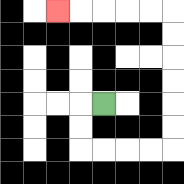{'start': '[4, 4]', 'end': '[2, 0]', 'path_directions': 'L,D,D,R,R,R,R,U,U,U,U,U,U,L,L,L,L,L', 'path_coordinates': '[[4, 4], [3, 4], [3, 5], [3, 6], [4, 6], [5, 6], [6, 6], [7, 6], [7, 5], [7, 4], [7, 3], [7, 2], [7, 1], [7, 0], [6, 0], [5, 0], [4, 0], [3, 0], [2, 0]]'}